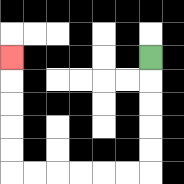{'start': '[6, 2]', 'end': '[0, 2]', 'path_directions': 'D,D,D,D,D,L,L,L,L,L,L,U,U,U,U,U', 'path_coordinates': '[[6, 2], [6, 3], [6, 4], [6, 5], [6, 6], [6, 7], [5, 7], [4, 7], [3, 7], [2, 7], [1, 7], [0, 7], [0, 6], [0, 5], [0, 4], [0, 3], [0, 2]]'}